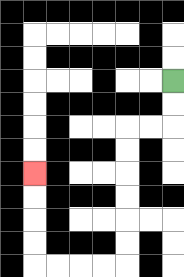{'start': '[7, 3]', 'end': '[1, 7]', 'path_directions': 'D,D,L,L,D,D,D,D,D,D,L,L,L,L,U,U,U,U', 'path_coordinates': '[[7, 3], [7, 4], [7, 5], [6, 5], [5, 5], [5, 6], [5, 7], [5, 8], [5, 9], [5, 10], [5, 11], [4, 11], [3, 11], [2, 11], [1, 11], [1, 10], [1, 9], [1, 8], [1, 7]]'}